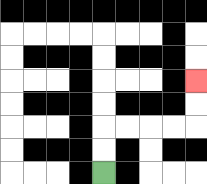{'start': '[4, 7]', 'end': '[8, 3]', 'path_directions': 'U,U,R,R,R,R,U,U', 'path_coordinates': '[[4, 7], [4, 6], [4, 5], [5, 5], [6, 5], [7, 5], [8, 5], [8, 4], [8, 3]]'}